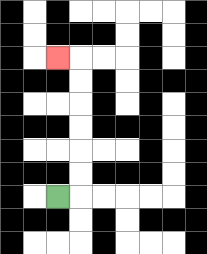{'start': '[2, 8]', 'end': '[2, 2]', 'path_directions': 'R,U,U,U,U,U,U,L', 'path_coordinates': '[[2, 8], [3, 8], [3, 7], [3, 6], [3, 5], [3, 4], [3, 3], [3, 2], [2, 2]]'}